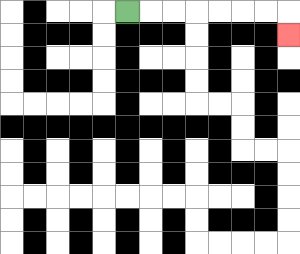{'start': '[5, 0]', 'end': '[12, 1]', 'path_directions': 'R,R,R,R,R,R,R,D', 'path_coordinates': '[[5, 0], [6, 0], [7, 0], [8, 0], [9, 0], [10, 0], [11, 0], [12, 0], [12, 1]]'}